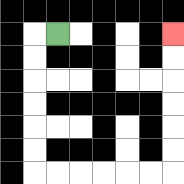{'start': '[2, 1]', 'end': '[7, 1]', 'path_directions': 'L,D,D,D,D,D,D,R,R,R,R,R,R,U,U,U,U,U,U', 'path_coordinates': '[[2, 1], [1, 1], [1, 2], [1, 3], [1, 4], [1, 5], [1, 6], [1, 7], [2, 7], [3, 7], [4, 7], [5, 7], [6, 7], [7, 7], [7, 6], [7, 5], [7, 4], [7, 3], [7, 2], [7, 1]]'}